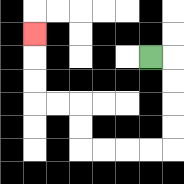{'start': '[6, 2]', 'end': '[1, 1]', 'path_directions': 'R,D,D,D,D,L,L,L,L,U,U,L,L,U,U,U', 'path_coordinates': '[[6, 2], [7, 2], [7, 3], [7, 4], [7, 5], [7, 6], [6, 6], [5, 6], [4, 6], [3, 6], [3, 5], [3, 4], [2, 4], [1, 4], [1, 3], [1, 2], [1, 1]]'}